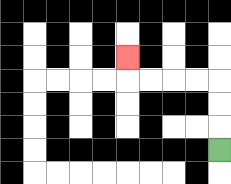{'start': '[9, 6]', 'end': '[5, 2]', 'path_directions': 'U,U,U,L,L,L,L,U', 'path_coordinates': '[[9, 6], [9, 5], [9, 4], [9, 3], [8, 3], [7, 3], [6, 3], [5, 3], [5, 2]]'}